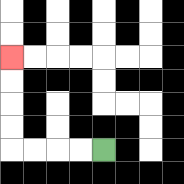{'start': '[4, 6]', 'end': '[0, 2]', 'path_directions': 'L,L,L,L,U,U,U,U', 'path_coordinates': '[[4, 6], [3, 6], [2, 6], [1, 6], [0, 6], [0, 5], [0, 4], [0, 3], [0, 2]]'}